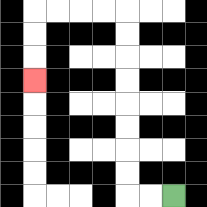{'start': '[7, 8]', 'end': '[1, 3]', 'path_directions': 'L,L,U,U,U,U,U,U,U,U,L,L,L,L,D,D,D', 'path_coordinates': '[[7, 8], [6, 8], [5, 8], [5, 7], [5, 6], [5, 5], [5, 4], [5, 3], [5, 2], [5, 1], [5, 0], [4, 0], [3, 0], [2, 0], [1, 0], [1, 1], [1, 2], [1, 3]]'}